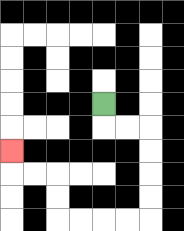{'start': '[4, 4]', 'end': '[0, 6]', 'path_directions': 'D,R,R,D,D,D,D,L,L,L,L,U,U,L,L,U', 'path_coordinates': '[[4, 4], [4, 5], [5, 5], [6, 5], [6, 6], [6, 7], [6, 8], [6, 9], [5, 9], [4, 9], [3, 9], [2, 9], [2, 8], [2, 7], [1, 7], [0, 7], [0, 6]]'}